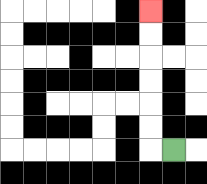{'start': '[7, 6]', 'end': '[6, 0]', 'path_directions': 'L,U,U,U,U,U,U', 'path_coordinates': '[[7, 6], [6, 6], [6, 5], [6, 4], [6, 3], [6, 2], [6, 1], [6, 0]]'}